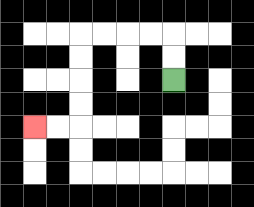{'start': '[7, 3]', 'end': '[1, 5]', 'path_directions': 'U,U,L,L,L,L,D,D,D,D,L,L', 'path_coordinates': '[[7, 3], [7, 2], [7, 1], [6, 1], [5, 1], [4, 1], [3, 1], [3, 2], [3, 3], [3, 4], [3, 5], [2, 5], [1, 5]]'}